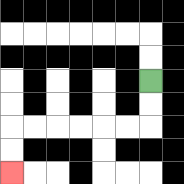{'start': '[6, 3]', 'end': '[0, 7]', 'path_directions': 'D,D,L,L,L,L,L,L,D,D', 'path_coordinates': '[[6, 3], [6, 4], [6, 5], [5, 5], [4, 5], [3, 5], [2, 5], [1, 5], [0, 5], [0, 6], [0, 7]]'}